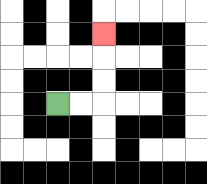{'start': '[2, 4]', 'end': '[4, 1]', 'path_directions': 'R,R,U,U,U', 'path_coordinates': '[[2, 4], [3, 4], [4, 4], [4, 3], [4, 2], [4, 1]]'}